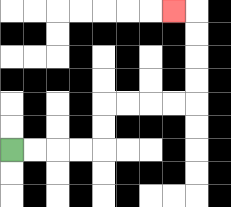{'start': '[0, 6]', 'end': '[7, 0]', 'path_directions': 'R,R,R,R,U,U,R,R,R,R,U,U,U,U,L', 'path_coordinates': '[[0, 6], [1, 6], [2, 6], [3, 6], [4, 6], [4, 5], [4, 4], [5, 4], [6, 4], [7, 4], [8, 4], [8, 3], [8, 2], [8, 1], [8, 0], [7, 0]]'}